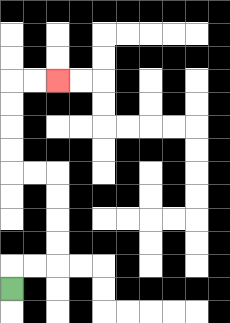{'start': '[0, 12]', 'end': '[2, 3]', 'path_directions': 'U,R,R,U,U,U,U,L,L,U,U,U,U,R,R', 'path_coordinates': '[[0, 12], [0, 11], [1, 11], [2, 11], [2, 10], [2, 9], [2, 8], [2, 7], [1, 7], [0, 7], [0, 6], [0, 5], [0, 4], [0, 3], [1, 3], [2, 3]]'}